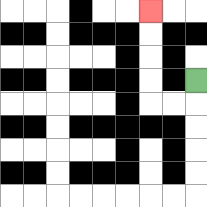{'start': '[8, 3]', 'end': '[6, 0]', 'path_directions': 'D,L,L,U,U,U,U', 'path_coordinates': '[[8, 3], [8, 4], [7, 4], [6, 4], [6, 3], [6, 2], [6, 1], [6, 0]]'}